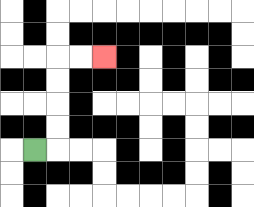{'start': '[1, 6]', 'end': '[4, 2]', 'path_directions': 'R,U,U,U,U,R,R', 'path_coordinates': '[[1, 6], [2, 6], [2, 5], [2, 4], [2, 3], [2, 2], [3, 2], [4, 2]]'}